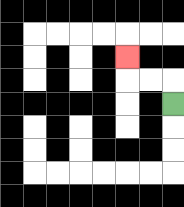{'start': '[7, 4]', 'end': '[5, 2]', 'path_directions': 'U,L,L,U', 'path_coordinates': '[[7, 4], [7, 3], [6, 3], [5, 3], [5, 2]]'}